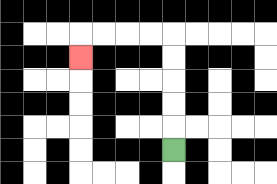{'start': '[7, 6]', 'end': '[3, 2]', 'path_directions': 'U,U,U,U,U,L,L,L,L,D', 'path_coordinates': '[[7, 6], [7, 5], [7, 4], [7, 3], [7, 2], [7, 1], [6, 1], [5, 1], [4, 1], [3, 1], [3, 2]]'}